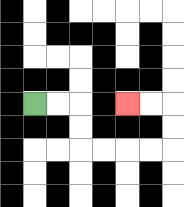{'start': '[1, 4]', 'end': '[5, 4]', 'path_directions': 'R,R,D,D,R,R,R,R,U,U,L,L', 'path_coordinates': '[[1, 4], [2, 4], [3, 4], [3, 5], [3, 6], [4, 6], [5, 6], [6, 6], [7, 6], [7, 5], [7, 4], [6, 4], [5, 4]]'}